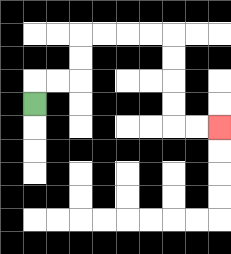{'start': '[1, 4]', 'end': '[9, 5]', 'path_directions': 'U,R,R,U,U,R,R,R,R,D,D,D,D,R,R', 'path_coordinates': '[[1, 4], [1, 3], [2, 3], [3, 3], [3, 2], [3, 1], [4, 1], [5, 1], [6, 1], [7, 1], [7, 2], [7, 3], [7, 4], [7, 5], [8, 5], [9, 5]]'}